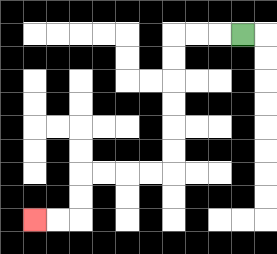{'start': '[10, 1]', 'end': '[1, 9]', 'path_directions': 'L,L,L,D,D,D,D,D,D,L,L,L,L,D,D,L,L', 'path_coordinates': '[[10, 1], [9, 1], [8, 1], [7, 1], [7, 2], [7, 3], [7, 4], [7, 5], [7, 6], [7, 7], [6, 7], [5, 7], [4, 7], [3, 7], [3, 8], [3, 9], [2, 9], [1, 9]]'}